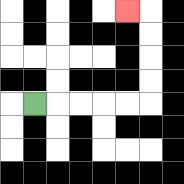{'start': '[1, 4]', 'end': '[5, 0]', 'path_directions': 'R,R,R,R,R,U,U,U,U,L', 'path_coordinates': '[[1, 4], [2, 4], [3, 4], [4, 4], [5, 4], [6, 4], [6, 3], [6, 2], [6, 1], [6, 0], [5, 0]]'}